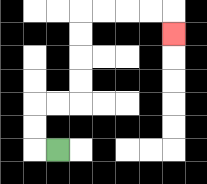{'start': '[2, 6]', 'end': '[7, 1]', 'path_directions': 'L,U,U,R,R,U,U,U,U,R,R,R,R,D', 'path_coordinates': '[[2, 6], [1, 6], [1, 5], [1, 4], [2, 4], [3, 4], [3, 3], [3, 2], [3, 1], [3, 0], [4, 0], [5, 0], [6, 0], [7, 0], [7, 1]]'}